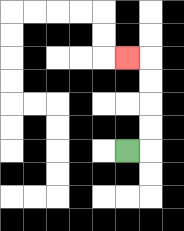{'start': '[5, 6]', 'end': '[5, 2]', 'path_directions': 'R,U,U,U,U,L', 'path_coordinates': '[[5, 6], [6, 6], [6, 5], [6, 4], [6, 3], [6, 2], [5, 2]]'}